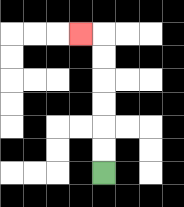{'start': '[4, 7]', 'end': '[3, 1]', 'path_directions': 'U,U,U,U,U,U,L', 'path_coordinates': '[[4, 7], [4, 6], [4, 5], [4, 4], [4, 3], [4, 2], [4, 1], [3, 1]]'}